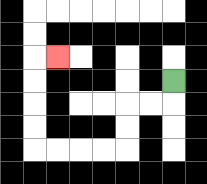{'start': '[7, 3]', 'end': '[2, 2]', 'path_directions': 'D,L,L,D,D,L,L,L,L,U,U,U,U,R', 'path_coordinates': '[[7, 3], [7, 4], [6, 4], [5, 4], [5, 5], [5, 6], [4, 6], [3, 6], [2, 6], [1, 6], [1, 5], [1, 4], [1, 3], [1, 2], [2, 2]]'}